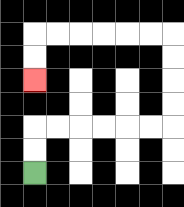{'start': '[1, 7]', 'end': '[1, 3]', 'path_directions': 'U,U,R,R,R,R,R,R,U,U,U,U,L,L,L,L,L,L,D,D', 'path_coordinates': '[[1, 7], [1, 6], [1, 5], [2, 5], [3, 5], [4, 5], [5, 5], [6, 5], [7, 5], [7, 4], [7, 3], [7, 2], [7, 1], [6, 1], [5, 1], [4, 1], [3, 1], [2, 1], [1, 1], [1, 2], [1, 3]]'}